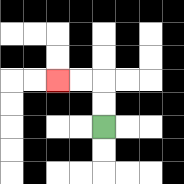{'start': '[4, 5]', 'end': '[2, 3]', 'path_directions': 'U,U,L,L', 'path_coordinates': '[[4, 5], [4, 4], [4, 3], [3, 3], [2, 3]]'}